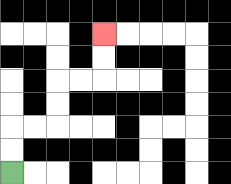{'start': '[0, 7]', 'end': '[4, 1]', 'path_directions': 'U,U,R,R,U,U,R,R,U,U', 'path_coordinates': '[[0, 7], [0, 6], [0, 5], [1, 5], [2, 5], [2, 4], [2, 3], [3, 3], [4, 3], [4, 2], [4, 1]]'}